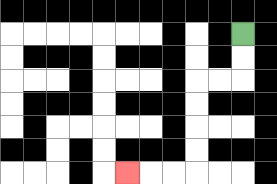{'start': '[10, 1]', 'end': '[5, 7]', 'path_directions': 'D,D,L,L,D,D,D,D,L,L,L', 'path_coordinates': '[[10, 1], [10, 2], [10, 3], [9, 3], [8, 3], [8, 4], [8, 5], [8, 6], [8, 7], [7, 7], [6, 7], [5, 7]]'}